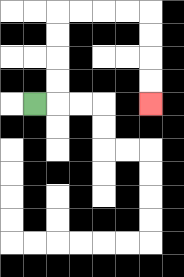{'start': '[1, 4]', 'end': '[6, 4]', 'path_directions': 'R,U,U,U,U,R,R,R,R,D,D,D,D', 'path_coordinates': '[[1, 4], [2, 4], [2, 3], [2, 2], [2, 1], [2, 0], [3, 0], [4, 0], [5, 0], [6, 0], [6, 1], [6, 2], [6, 3], [6, 4]]'}